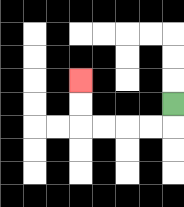{'start': '[7, 4]', 'end': '[3, 3]', 'path_directions': 'D,L,L,L,L,U,U', 'path_coordinates': '[[7, 4], [7, 5], [6, 5], [5, 5], [4, 5], [3, 5], [3, 4], [3, 3]]'}